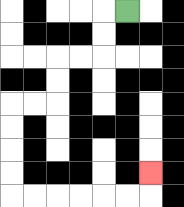{'start': '[5, 0]', 'end': '[6, 7]', 'path_directions': 'L,D,D,L,L,D,D,L,L,D,D,D,D,R,R,R,R,R,R,U', 'path_coordinates': '[[5, 0], [4, 0], [4, 1], [4, 2], [3, 2], [2, 2], [2, 3], [2, 4], [1, 4], [0, 4], [0, 5], [0, 6], [0, 7], [0, 8], [1, 8], [2, 8], [3, 8], [4, 8], [5, 8], [6, 8], [6, 7]]'}